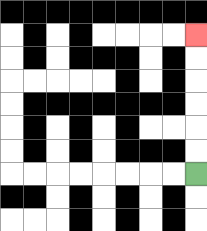{'start': '[8, 7]', 'end': '[8, 1]', 'path_directions': 'U,U,U,U,U,U', 'path_coordinates': '[[8, 7], [8, 6], [8, 5], [8, 4], [8, 3], [8, 2], [8, 1]]'}